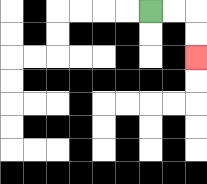{'start': '[6, 0]', 'end': '[8, 2]', 'path_directions': 'R,R,D,D', 'path_coordinates': '[[6, 0], [7, 0], [8, 0], [8, 1], [8, 2]]'}